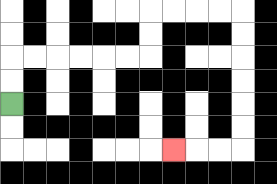{'start': '[0, 4]', 'end': '[7, 6]', 'path_directions': 'U,U,R,R,R,R,R,R,U,U,R,R,R,R,D,D,D,D,D,D,L,L,L', 'path_coordinates': '[[0, 4], [0, 3], [0, 2], [1, 2], [2, 2], [3, 2], [4, 2], [5, 2], [6, 2], [6, 1], [6, 0], [7, 0], [8, 0], [9, 0], [10, 0], [10, 1], [10, 2], [10, 3], [10, 4], [10, 5], [10, 6], [9, 6], [8, 6], [7, 6]]'}